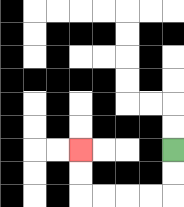{'start': '[7, 6]', 'end': '[3, 6]', 'path_directions': 'D,D,L,L,L,L,U,U', 'path_coordinates': '[[7, 6], [7, 7], [7, 8], [6, 8], [5, 8], [4, 8], [3, 8], [3, 7], [3, 6]]'}